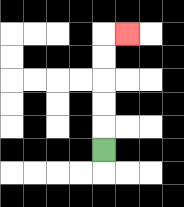{'start': '[4, 6]', 'end': '[5, 1]', 'path_directions': 'U,U,U,U,U,R', 'path_coordinates': '[[4, 6], [4, 5], [4, 4], [4, 3], [4, 2], [4, 1], [5, 1]]'}